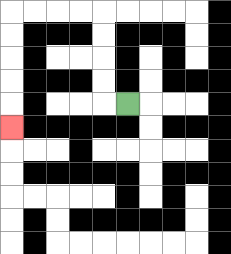{'start': '[5, 4]', 'end': '[0, 5]', 'path_directions': 'L,U,U,U,U,L,L,L,L,D,D,D,D,D', 'path_coordinates': '[[5, 4], [4, 4], [4, 3], [4, 2], [4, 1], [4, 0], [3, 0], [2, 0], [1, 0], [0, 0], [0, 1], [0, 2], [0, 3], [0, 4], [0, 5]]'}